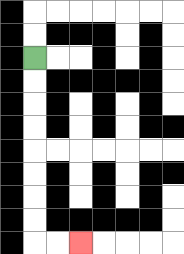{'start': '[1, 2]', 'end': '[3, 10]', 'path_directions': 'D,D,D,D,D,D,D,D,R,R', 'path_coordinates': '[[1, 2], [1, 3], [1, 4], [1, 5], [1, 6], [1, 7], [1, 8], [1, 9], [1, 10], [2, 10], [3, 10]]'}